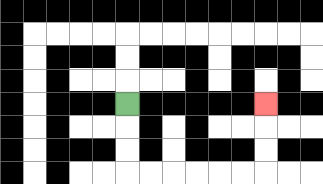{'start': '[5, 4]', 'end': '[11, 4]', 'path_directions': 'D,D,D,R,R,R,R,R,R,U,U,U', 'path_coordinates': '[[5, 4], [5, 5], [5, 6], [5, 7], [6, 7], [7, 7], [8, 7], [9, 7], [10, 7], [11, 7], [11, 6], [11, 5], [11, 4]]'}